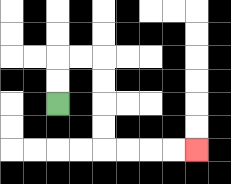{'start': '[2, 4]', 'end': '[8, 6]', 'path_directions': 'U,U,R,R,D,D,D,D,R,R,R,R', 'path_coordinates': '[[2, 4], [2, 3], [2, 2], [3, 2], [4, 2], [4, 3], [4, 4], [4, 5], [4, 6], [5, 6], [6, 6], [7, 6], [8, 6]]'}